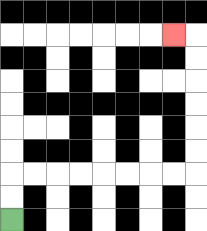{'start': '[0, 9]', 'end': '[7, 1]', 'path_directions': 'U,U,R,R,R,R,R,R,R,R,U,U,U,U,U,U,L', 'path_coordinates': '[[0, 9], [0, 8], [0, 7], [1, 7], [2, 7], [3, 7], [4, 7], [5, 7], [6, 7], [7, 7], [8, 7], [8, 6], [8, 5], [8, 4], [8, 3], [8, 2], [8, 1], [7, 1]]'}